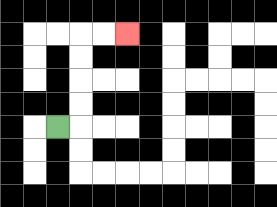{'start': '[2, 5]', 'end': '[5, 1]', 'path_directions': 'R,U,U,U,U,R,R', 'path_coordinates': '[[2, 5], [3, 5], [3, 4], [3, 3], [3, 2], [3, 1], [4, 1], [5, 1]]'}